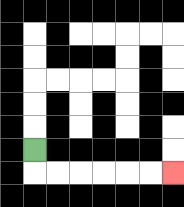{'start': '[1, 6]', 'end': '[7, 7]', 'path_directions': 'D,R,R,R,R,R,R', 'path_coordinates': '[[1, 6], [1, 7], [2, 7], [3, 7], [4, 7], [5, 7], [6, 7], [7, 7]]'}